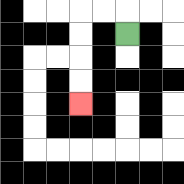{'start': '[5, 1]', 'end': '[3, 4]', 'path_directions': 'U,L,L,D,D,D,D', 'path_coordinates': '[[5, 1], [5, 0], [4, 0], [3, 0], [3, 1], [3, 2], [3, 3], [3, 4]]'}